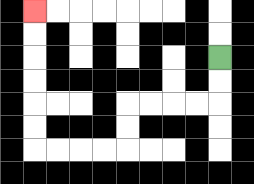{'start': '[9, 2]', 'end': '[1, 0]', 'path_directions': 'D,D,L,L,L,L,D,D,L,L,L,L,U,U,U,U,U,U', 'path_coordinates': '[[9, 2], [9, 3], [9, 4], [8, 4], [7, 4], [6, 4], [5, 4], [5, 5], [5, 6], [4, 6], [3, 6], [2, 6], [1, 6], [1, 5], [1, 4], [1, 3], [1, 2], [1, 1], [1, 0]]'}